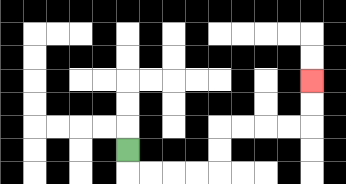{'start': '[5, 6]', 'end': '[13, 3]', 'path_directions': 'D,R,R,R,R,U,U,R,R,R,R,U,U', 'path_coordinates': '[[5, 6], [5, 7], [6, 7], [7, 7], [8, 7], [9, 7], [9, 6], [9, 5], [10, 5], [11, 5], [12, 5], [13, 5], [13, 4], [13, 3]]'}